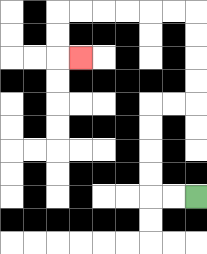{'start': '[8, 8]', 'end': '[3, 2]', 'path_directions': 'L,L,U,U,U,U,R,R,U,U,U,U,L,L,L,L,L,L,D,D,R', 'path_coordinates': '[[8, 8], [7, 8], [6, 8], [6, 7], [6, 6], [6, 5], [6, 4], [7, 4], [8, 4], [8, 3], [8, 2], [8, 1], [8, 0], [7, 0], [6, 0], [5, 0], [4, 0], [3, 0], [2, 0], [2, 1], [2, 2], [3, 2]]'}